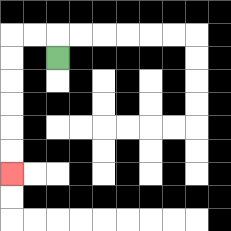{'start': '[2, 2]', 'end': '[0, 7]', 'path_directions': 'U,L,L,D,D,D,D,D,D', 'path_coordinates': '[[2, 2], [2, 1], [1, 1], [0, 1], [0, 2], [0, 3], [0, 4], [0, 5], [0, 6], [0, 7]]'}